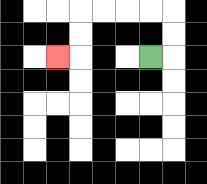{'start': '[6, 2]', 'end': '[2, 2]', 'path_directions': 'R,U,U,L,L,L,L,D,D,L', 'path_coordinates': '[[6, 2], [7, 2], [7, 1], [7, 0], [6, 0], [5, 0], [4, 0], [3, 0], [3, 1], [3, 2], [2, 2]]'}